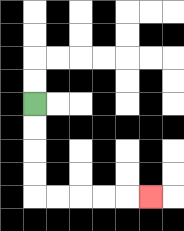{'start': '[1, 4]', 'end': '[6, 8]', 'path_directions': 'D,D,D,D,R,R,R,R,R', 'path_coordinates': '[[1, 4], [1, 5], [1, 6], [1, 7], [1, 8], [2, 8], [3, 8], [4, 8], [5, 8], [6, 8]]'}